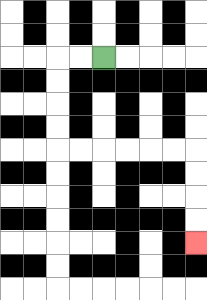{'start': '[4, 2]', 'end': '[8, 10]', 'path_directions': 'L,L,D,D,D,D,R,R,R,R,R,R,D,D,D,D', 'path_coordinates': '[[4, 2], [3, 2], [2, 2], [2, 3], [2, 4], [2, 5], [2, 6], [3, 6], [4, 6], [5, 6], [6, 6], [7, 6], [8, 6], [8, 7], [8, 8], [8, 9], [8, 10]]'}